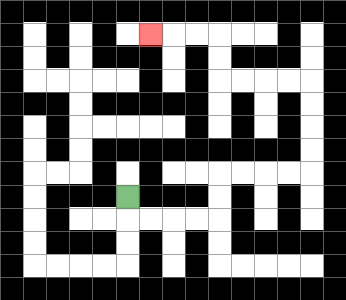{'start': '[5, 8]', 'end': '[6, 1]', 'path_directions': 'D,R,R,R,R,U,U,R,R,R,R,U,U,U,U,L,L,L,L,U,U,L,L,L', 'path_coordinates': '[[5, 8], [5, 9], [6, 9], [7, 9], [8, 9], [9, 9], [9, 8], [9, 7], [10, 7], [11, 7], [12, 7], [13, 7], [13, 6], [13, 5], [13, 4], [13, 3], [12, 3], [11, 3], [10, 3], [9, 3], [9, 2], [9, 1], [8, 1], [7, 1], [6, 1]]'}